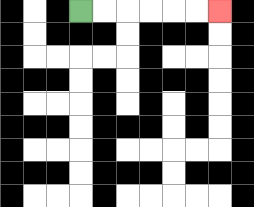{'start': '[3, 0]', 'end': '[9, 0]', 'path_directions': 'R,R,R,R,R,R', 'path_coordinates': '[[3, 0], [4, 0], [5, 0], [6, 0], [7, 0], [8, 0], [9, 0]]'}